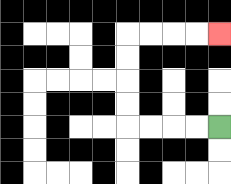{'start': '[9, 5]', 'end': '[9, 1]', 'path_directions': 'L,L,L,L,U,U,U,U,R,R,R,R', 'path_coordinates': '[[9, 5], [8, 5], [7, 5], [6, 5], [5, 5], [5, 4], [5, 3], [5, 2], [5, 1], [6, 1], [7, 1], [8, 1], [9, 1]]'}